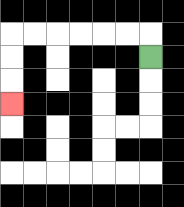{'start': '[6, 2]', 'end': '[0, 4]', 'path_directions': 'U,L,L,L,L,L,L,D,D,D', 'path_coordinates': '[[6, 2], [6, 1], [5, 1], [4, 1], [3, 1], [2, 1], [1, 1], [0, 1], [0, 2], [0, 3], [0, 4]]'}